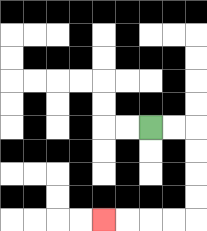{'start': '[6, 5]', 'end': '[4, 9]', 'path_directions': 'R,R,D,D,D,D,L,L,L,L', 'path_coordinates': '[[6, 5], [7, 5], [8, 5], [8, 6], [8, 7], [8, 8], [8, 9], [7, 9], [6, 9], [5, 9], [4, 9]]'}